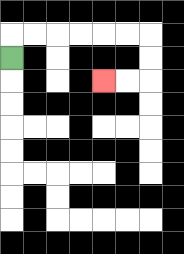{'start': '[0, 2]', 'end': '[4, 3]', 'path_directions': 'U,R,R,R,R,R,R,D,D,L,L', 'path_coordinates': '[[0, 2], [0, 1], [1, 1], [2, 1], [3, 1], [4, 1], [5, 1], [6, 1], [6, 2], [6, 3], [5, 3], [4, 3]]'}